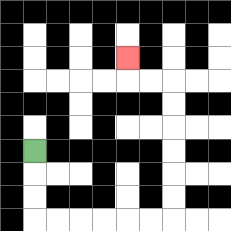{'start': '[1, 6]', 'end': '[5, 2]', 'path_directions': 'D,D,D,R,R,R,R,R,R,U,U,U,U,U,U,L,L,U', 'path_coordinates': '[[1, 6], [1, 7], [1, 8], [1, 9], [2, 9], [3, 9], [4, 9], [5, 9], [6, 9], [7, 9], [7, 8], [7, 7], [7, 6], [7, 5], [7, 4], [7, 3], [6, 3], [5, 3], [5, 2]]'}